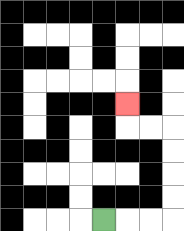{'start': '[4, 9]', 'end': '[5, 4]', 'path_directions': 'R,R,R,U,U,U,U,L,L,U', 'path_coordinates': '[[4, 9], [5, 9], [6, 9], [7, 9], [7, 8], [7, 7], [7, 6], [7, 5], [6, 5], [5, 5], [5, 4]]'}